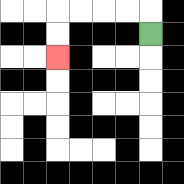{'start': '[6, 1]', 'end': '[2, 2]', 'path_directions': 'U,L,L,L,L,D,D', 'path_coordinates': '[[6, 1], [6, 0], [5, 0], [4, 0], [3, 0], [2, 0], [2, 1], [2, 2]]'}